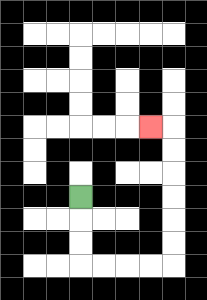{'start': '[3, 8]', 'end': '[6, 5]', 'path_directions': 'D,D,D,R,R,R,R,U,U,U,U,U,U,L', 'path_coordinates': '[[3, 8], [3, 9], [3, 10], [3, 11], [4, 11], [5, 11], [6, 11], [7, 11], [7, 10], [7, 9], [7, 8], [7, 7], [7, 6], [7, 5], [6, 5]]'}